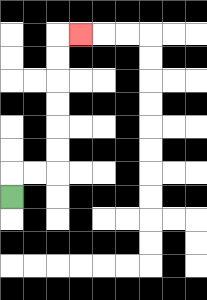{'start': '[0, 8]', 'end': '[3, 1]', 'path_directions': 'U,R,R,U,U,U,U,U,U,R', 'path_coordinates': '[[0, 8], [0, 7], [1, 7], [2, 7], [2, 6], [2, 5], [2, 4], [2, 3], [2, 2], [2, 1], [3, 1]]'}